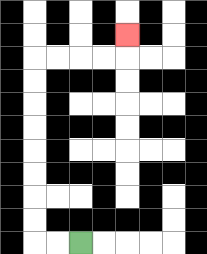{'start': '[3, 10]', 'end': '[5, 1]', 'path_directions': 'L,L,U,U,U,U,U,U,U,U,R,R,R,R,U', 'path_coordinates': '[[3, 10], [2, 10], [1, 10], [1, 9], [1, 8], [1, 7], [1, 6], [1, 5], [1, 4], [1, 3], [1, 2], [2, 2], [3, 2], [4, 2], [5, 2], [5, 1]]'}